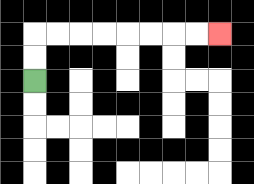{'start': '[1, 3]', 'end': '[9, 1]', 'path_directions': 'U,U,R,R,R,R,R,R,R,R', 'path_coordinates': '[[1, 3], [1, 2], [1, 1], [2, 1], [3, 1], [4, 1], [5, 1], [6, 1], [7, 1], [8, 1], [9, 1]]'}